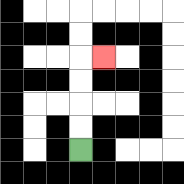{'start': '[3, 6]', 'end': '[4, 2]', 'path_directions': 'U,U,U,U,R', 'path_coordinates': '[[3, 6], [3, 5], [3, 4], [3, 3], [3, 2], [4, 2]]'}